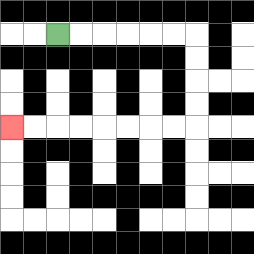{'start': '[2, 1]', 'end': '[0, 5]', 'path_directions': 'R,R,R,R,R,R,D,D,D,D,L,L,L,L,L,L,L,L', 'path_coordinates': '[[2, 1], [3, 1], [4, 1], [5, 1], [6, 1], [7, 1], [8, 1], [8, 2], [8, 3], [8, 4], [8, 5], [7, 5], [6, 5], [5, 5], [4, 5], [3, 5], [2, 5], [1, 5], [0, 5]]'}